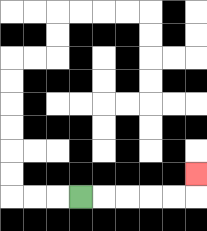{'start': '[3, 8]', 'end': '[8, 7]', 'path_directions': 'R,R,R,R,R,U', 'path_coordinates': '[[3, 8], [4, 8], [5, 8], [6, 8], [7, 8], [8, 8], [8, 7]]'}